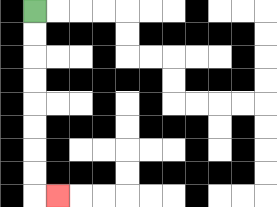{'start': '[1, 0]', 'end': '[2, 8]', 'path_directions': 'D,D,D,D,D,D,D,D,R', 'path_coordinates': '[[1, 0], [1, 1], [1, 2], [1, 3], [1, 4], [1, 5], [1, 6], [1, 7], [1, 8], [2, 8]]'}